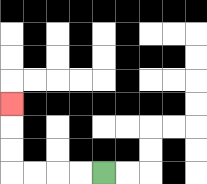{'start': '[4, 7]', 'end': '[0, 4]', 'path_directions': 'L,L,L,L,U,U,U', 'path_coordinates': '[[4, 7], [3, 7], [2, 7], [1, 7], [0, 7], [0, 6], [0, 5], [0, 4]]'}